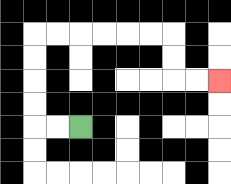{'start': '[3, 5]', 'end': '[9, 3]', 'path_directions': 'L,L,U,U,U,U,R,R,R,R,R,R,D,D,R,R', 'path_coordinates': '[[3, 5], [2, 5], [1, 5], [1, 4], [1, 3], [1, 2], [1, 1], [2, 1], [3, 1], [4, 1], [5, 1], [6, 1], [7, 1], [7, 2], [7, 3], [8, 3], [9, 3]]'}